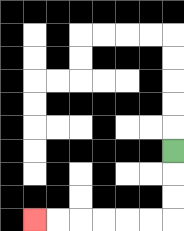{'start': '[7, 6]', 'end': '[1, 9]', 'path_directions': 'D,D,D,L,L,L,L,L,L', 'path_coordinates': '[[7, 6], [7, 7], [7, 8], [7, 9], [6, 9], [5, 9], [4, 9], [3, 9], [2, 9], [1, 9]]'}